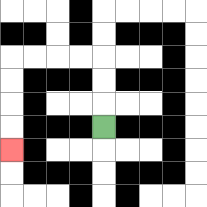{'start': '[4, 5]', 'end': '[0, 6]', 'path_directions': 'U,U,U,L,L,L,L,D,D,D,D', 'path_coordinates': '[[4, 5], [4, 4], [4, 3], [4, 2], [3, 2], [2, 2], [1, 2], [0, 2], [0, 3], [0, 4], [0, 5], [0, 6]]'}